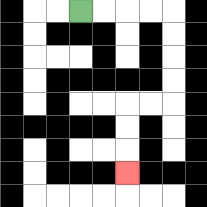{'start': '[3, 0]', 'end': '[5, 7]', 'path_directions': 'R,R,R,R,D,D,D,D,L,L,D,D,D', 'path_coordinates': '[[3, 0], [4, 0], [5, 0], [6, 0], [7, 0], [7, 1], [7, 2], [7, 3], [7, 4], [6, 4], [5, 4], [5, 5], [5, 6], [5, 7]]'}